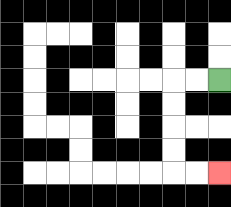{'start': '[9, 3]', 'end': '[9, 7]', 'path_directions': 'L,L,D,D,D,D,R,R', 'path_coordinates': '[[9, 3], [8, 3], [7, 3], [7, 4], [7, 5], [7, 6], [7, 7], [8, 7], [9, 7]]'}